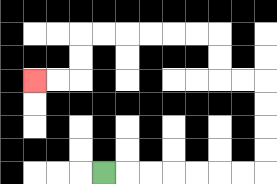{'start': '[4, 7]', 'end': '[1, 3]', 'path_directions': 'R,R,R,R,R,R,R,U,U,U,U,L,L,U,U,L,L,L,L,L,L,D,D,L,L', 'path_coordinates': '[[4, 7], [5, 7], [6, 7], [7, 7], [8, 7], [9, 7], [10, 7], [11, 7], [11, 6], [11, 5], [11, 4], [11, 3], [10, 3], [9, 3], [9, 2], [9, 1], [8, 1], [7, 1], [6, 1], [5, 1], [4, 1], [3, 1], [3, 2], [3, 3], [2, 3], [1, 3]]'}